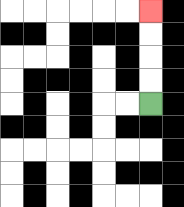{'start': '[6, 4]', 'end': '[6, 0]', 'path_directions': 'U,U,U,U', 'path_coordinates': '[[6, 4], [6, 3], [6, 2], [6, 1], [6, 0]]'}